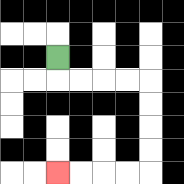{'start': '[2, 2]', 'end': '[2, 7]', 'path_directions': 'D,R,R,R,R,D,D,D,D,L,L,L,L', 'path_coordinates': '[[2, 2], [2, 3], [3, 3], [4, 3], [5, 3], [6, 3], [6, 4], [6, 5], [6, 6], [6, 7], [5, 7], [4, 7], [3, 7], [2, 7]]'}